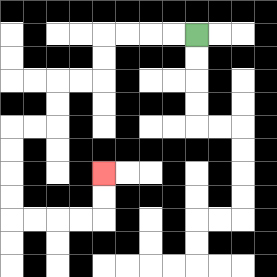{'start': '[8, 1]', 'end': '[4, 7]', 'path_directions': 'L,L,L,L,D,D,L,L,D,D,L,L,D,D,D,D,R,R,R,R,U,U', 'path_coordinates': '[[8, 1], [7, 1], [6, 1], [5, 1], [4, 1], [4, 2], [4, 3], [3, 3], [2, 3], [2, 4], [2, 5], [1, 5], [0, 5], [0, 6], [0, 7], [0, 8], [0, 9], [1, 9], [2, 9], [3, 9], [4, 9], [4, 8], [4, 7]]'}